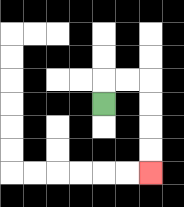{'start': '[4, 4]', 'end': '[6, 7]', 'path_directions': 'U,R,R,D,D,D,D', 'path_coordinates': '[[4, 4], [4, 3], [5, 3], [6, 3], [6, 4], [6, 5], [6, 6], [6, 7]]'}